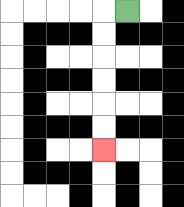{'start': '[5, 0]', 'end': '[4, 6]', 'path_directions': 'L,D,D,D,D,D,D', 'path_coordinates': '[[5, 0], [4, 0], [4, 1], [4, 2], [4, 3], [4, 4], [4, 5], [4, 6]]'}